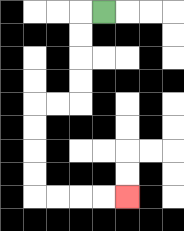{'start': '[4, 0]', 'end': '[5, 8]', 'path_directions': 'L,D,D,D,D,L,L,D,D,D,D,R,R,R,R', 'path_coordinates': '[[4, 0], [3, 0], [3, 1], [3, 2], [3, 3], [3, 4], [2, 4], [1, 4], [1, 5], [1, 6], [1, 7], [1, 8], [2, 8], [3, 8], [4, 8], [5, 8]]'}